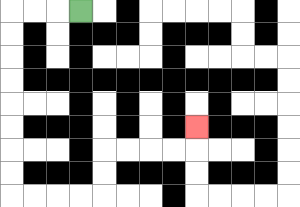{'start': '[3, 0]', 'end': '[8, 5]', 'path_directions': 'L,L,L,D,D,D,D,D,D,D,D,R,R,R,R,U,U,R,R,R,R,U', 'path_coordinates': '[[3, 0], [2, 0], [1, 0], [0, 0], [0, 1], [0, 2], [0, 3], [0, 4], [0, 5], [0, 6], [0, 7], [0, 8], [1, 8], [2, 8], [3, 8], [4, 8], [4, 7], [4, 6], [5, 6], [6, 6], [7, 6], [8, 6], [8, 5]]'}